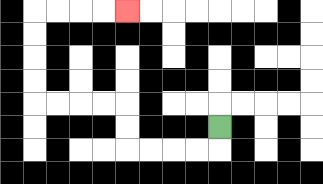{'start': '[9, 5]', 'end': '[5, 0]', 'path_directions': 'D,L,L,L,L,U,U,L,L,L,L,U,U,U,U,R,R,R,R', 'path_coordinates': '[[9, 5], [9, 6], [8, 6], [7, 6], [6, 6], [5, 6], [5, 5], [5, 4], [4, 4], [3, 4], [2, 4], [1, 4], [1, 3], [1, 2], [1, 1], [1, 0], [2, 0], [3, 0], [4, 0], [5, 0]]'}